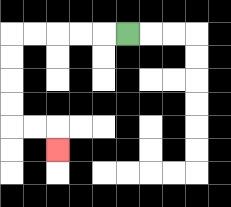{'start': '[5, 1]', 'end': '[2, 6]', 'path_directions': 'L,L,L,L,L,D,D,D,D,R,R,D', 'path_coordinates': '[[5, 1], [4, 1], [3, 1], [2, 1], [1, 1], [0, 1], [0, 2], [0, 3], [0, 4], [0, 5], [1, 5], [2, 5], [2, 6]]'}